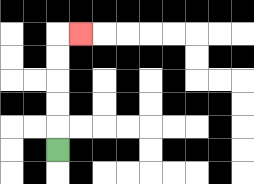{'start': '[2, 6]', 'end': '[3, 1]', 'path_directions': 'U,U,U,U,U,R', 'path_coordinates': '[[2, 6], [2, 5], [2, 4], [2, 3], [2, 2], [2, 1], [3, 1]]'}